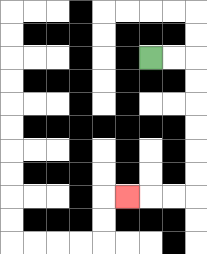{'start': '[6, 2]', 'end': '[5, 8]', 'path_directions': 'R,R,D,D,D,D,D,D,L,L,L', 'path_coordinates': '[[6, 2], [7, 2], [8, 2], [8, 3], [8, 4], [8, 5], [8, 6], [8, 7], [8, 8], [7, 8], [6, 8], [5, 8]]'}